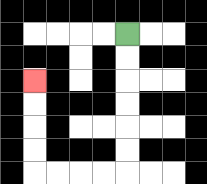{'start': '[5, 1]', 'end': '[1, 3]', 'path_directions': 'D,D,D,D,D,D,L,L,L,L,U,U,U,U', 'path_coordinates': '[[5, 1], [5, 2], [5, 3], [5, 4], [5, 5], [5, 6], [5, 7], [4, 7], [3, 7], [2, 7], [1, 7], [1, 6], [1, 5], [1, 4], [1, 3]]'}